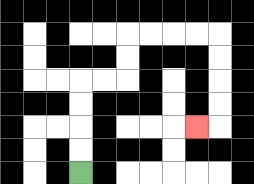{'start': '[3, 7]', 'end': '[8, 5]', 'path_directions': 'U,U,U,U,R,R,U,U,R,R,R,R,D,D,D,D,L', 'path_coordinates': '[[3, 7], [3, 6], [3, 5], [3, 4], [3, 3], [4, 3], [5, 3], [5, 2], [5, 1], [6, 1], [7, 1], [8, 1], [9, 1], [9, 2], [9, 3], [9, 4], [9, 5], [8, 5]]'}